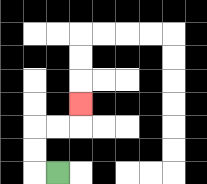{'start': '[2, 7]', 'end': '[3, 4]', 'path_directions': 'L,U,U,R,R,U', 'path_coordinates': '[[2, 7], [1, 7], [1, 6], [1, 5], [2, 5], [3, 5], [3, 4]]'}